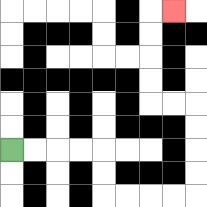{'start': '[0, 6]', 'end': '[7, 0]', 'path_directions': 'R,R,R,R,D,D,R,R,R,R,U,U,U,U,L,L,U,U,U,U,R', 'path_coordinates': '[[0, 6], [1, 6], [2, 6], [3, 6], [4, 6], [4, 7], [4, 8], [5, 8], [6, 8], [7, 8], [8, 8], [8, 7], [8, 6], [8, 5], [8, 4], [7, 4], [6, 4], [6, 3], [6, 2], [6, 1], [6, 0], [7, 0]]'}